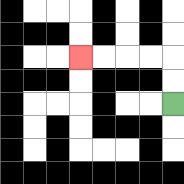{'start': '[7, 4]', 'end': '[3, 2]', 'path_directions': 'U,U,L,L,L,L', 'path_coordinates': '[[7, 4], [7, 3], [7, 2], [6, 2], [5, 2], [4, 2], [3, 2]]'}